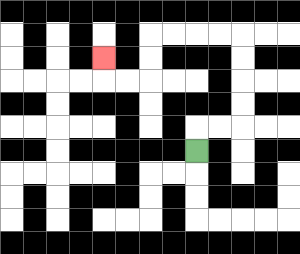{'start': '[8, 6]', 'end': '[4, 2]', 'path_directions': 'U,R,R,U,U,U,U,L,L,L,L,D,D,L,L,U', 'path_coordinates': '[[8, 6], [8, 5], [9, 5], [10, 5], [10, 4], [10, 3], [10, 2], [10, 1], [9, 1], [8, 1], [7, 1], [6, 1], [6, 2], [6, 3], [5, 3], [4, 3], [4, 2]]'}